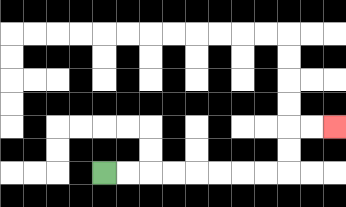{'start': '[4, 7]', 'end': '[14, 5]', 'path_directions': 'R,R,R,R,R,R,R,R,U,U,R,R', 'path_coordinates': '[[4, 7], [5, 7], [6, 7], [7, 7], [8, 7], [9, 7], [10, 7], [11, 7], [12, 7], [12, 6], [12, 5], [13, 5], [14, 5]]'}